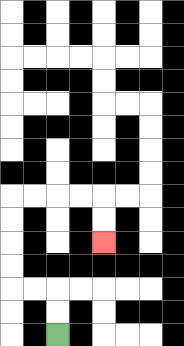{'start': '[2, 14]', 'end': '[4, 10]', 'path_directions': 'U,U,L,L,U,U,U,U,R,R,R,R,D,D', 'path_coordinates': '[[2, 14], [2, 13], [2, 12], [1, 12], [0, 12], [0, 11], [0, 10], [0, 9], [0, 8], [1, 8], [2, 8], [3, 8], [4, 8], [4, 9], [4, 10]]'}